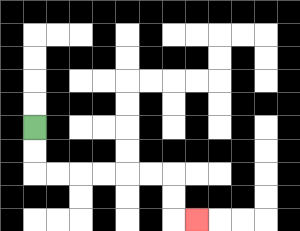{'start': '[1, 5]', 'end': '[8, 9]', 'path_directions': 'D,D,R,R,R,R,R,R,D,D,R', 'path_coordinates': '[[1, 5], [1, 6], [1, 7], [2, 7], [3, 7], [4, 7], [5, 7], [6, 7], [7, 7], [7, 8], [7, 9], [8, 9]]'}